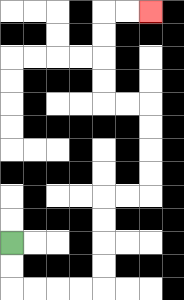{'start': '[0, 10]', 'end': '[6, 0]', 'path_directions': 'D,D,R,R,R,R,U,U,U,U,R,R,U,U,U,U,L,L,U,U,U,U,R,R', 'path_coordinates': '[[0, 10], [0, 11], [0, 12], [1, 12], [2, 12], [3, 12], [4, 12], [4, 11], [4, 10], [4, 9], [4, 8], [5, 8], [6, 8], [6, 7], [6, 6], [6, 5], [6, 4], [5, 4], [4, 4], [4, 3], [4, 2], [4, 1], [4, 0], [5, 0], [6, 0]]'}